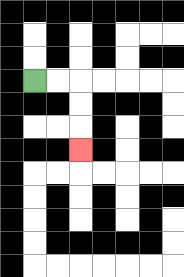{'start': '[1, 3]', 'end': '[3, 6]', 'path_directions': 'R,R,D,D,D', 'path_coordinates': '[[1, 3], [2, 3], [3, 3], [3, 4], [3, 5], [3, 6]]'}